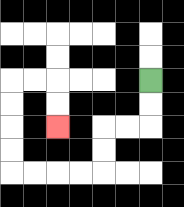{'start': '[6, 3]', 'end': '[2, 5]', 'path_directions': 'D,D,L,L,D,D,L,L,L,L,U,U,U,U,R,R,D,D', 'path_coordinates': '[[6, 3], [6, 4], [6, 5], [5, 5], [4, 5], [4, 6], [4, 7], [3, 7], [2, 7], [1, 7], [0, 7], [0, 6], [0, 5], [0, 4], [0, 3], [1, 3], [2, 3], [2, 4], [2, 5]]'}